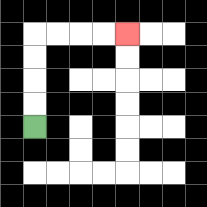{'start': '[1, 5]', 'end': '[5, 1]', 'path_directions': 'U,U,U,U,R,R,R,R', 'path_coordinates': '[[1, 5], [1, 4], [1, 3], [1, 2], [1, 1], [2, 1], [3, 1], [4, 1], [5, 1]]'}